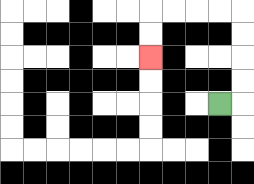{'start': '[9, 4]', 'end': '[6, 2]', 'path_directions': 'R,U,U,U,U,L,L,L,L,D,D', 'path_coordinates': '[[9, 4], [10, 4], [10, 3], [10, 2], [10, 1], [10, 0], [9, 0], [8, 0], [7, 0], [6, 0], [6, 1], [6, 2]]'}